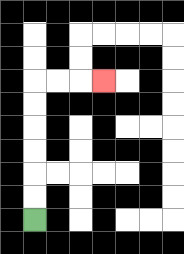{'start': '[1, 9]', 'end': '[4, 3]', 'path_directions': 'U,U,U,U,U,U,R,R,R', 'path_coordinates': '[[1, 9], [1, 8], [1, 7], [1, 6], [1, 5], [1, 4], [1, 3], [2, 3], [3, 3], [4, 3]]'}